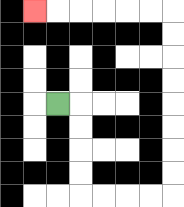{'start': '[2, 4]', 'end': '[1, 0]', 'path_directions': 'R,D,D,D,D,R,R,R,R,U,U,U,U,U,U,U,U,L,L,L,L,L,L', 'path_coordinates': '[[2, 4], [3, 4], [3, 5], [3, 6], [3, 7], [3, 8], [4, 8], [5, 8], [6, 8], [7, 8], [7, 7], [7, 6], [7, 5], [7, 4], [7, 3], [7, 2], [7, 1], [7, 0], [6, 0], [5, 0], [4, 0], [3, 0], [2, 0], [1, 0]]'}